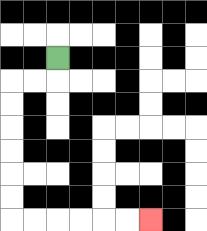{'start': '[2, 2]', 'end': '[6, 9]', 'path_directions': 'D,L,L,D,D,D,D,D,D,R,R,R,R,R,R', 'path_coordinates': '[[2, 2], [2, 3], [1, 3], [0, 3], [0, 4], [0, 5], [0, 6], [0, 7], [0, 8], [0, 9], [1, 9], [2, 9], [3, 9], [4, 9], [5, 9], [6, 9]]'}